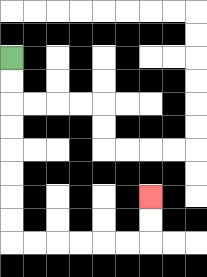{'start': '[0, 2]', 'end': '[6, 8]', 'path_directions': 'D,D,D,D,D,D,D,D,R,R,R,R,R,R,U,U', 'path_coordinates': '[[0, 2], [0, 3], [0, 4], [0, 5], [0, 6], [0, 7], [0, 8], [0, 9], [0, 10], [1, 10], [2, 10], [3, 10], [4, 10], [5, 10], [6, 10], [6, 9], [6, 8]]'}